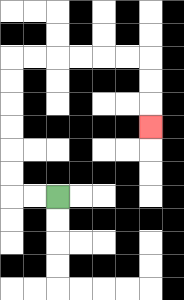{'start': '[2, 8]', 'end': '[6, 5]', 'path_directions': 'L,L,U,U,U,U,U,U,R,R,R,R,R,R,D,D,D', 'path_coordinates': '[[2, 8], [1, 8], [0, 8], [0, 7], [0, 6], [0, 5], [0, 4], [0, 3], [0, 2], [1, 2], [2, 2], [3, 2], [4, 2], [5, 2], [6, 2], [6, 3], [6, 4], [6, 5]]'}